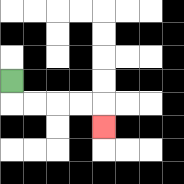{'start': '[0, 3]', 'end': '[4, 5]', 'path_directions': 'D,R,R,R,R,D', 'path_coordinates': '[[0, 3], [0, 4], [1, 4], [2, 4], [3, 4], [4, 4], [4, 5]]'}